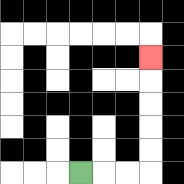{'start': '[3, 7]', 'end': '[6, 2]', 'path_directions': 'R,R,R,U,U,U,U,U', 'path_coordinates': '[[3, 7], [4, 7], [5, 7], [6, 7], [6, 6], [6, 5], [6, 4], [6, 3], [6, 2]]'}